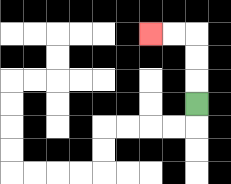{'start': '[8, 4]', 'end': '[6, 1]', 'path_directions': 'U,U,U,L,L', 'path_coordinates': '[[8, 4], [8, 3], [8, 2], [8, 1], [7, 1], [6, 1]]'}